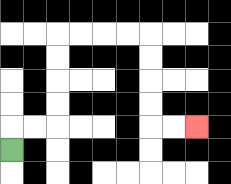{'start': '[0, 6]', 'end': '[8, 5]', 'path_directions': 'U,R,R,U,U,U,U,R,R,R,R,D,D,D,D,R,R', 'path_coordinates': '[[0, 6], [0, 5], [1, 5], [2, 5], [2, 4], [2, 3], [2, 2], [2, 1], [3, 1], [4, 1], [5, 1], [6, 1], [6, 2], [6, 3], [6, 4], [6, 5], [7, 5], [8, 5]]'}